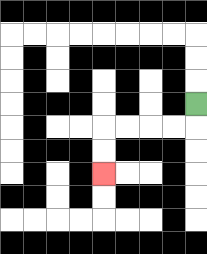{'start': '[8, 4]', 'end': '[4, 7]', 'path_directions': 'D,L,L,L,L,D,D', 'path_coordinates': '[[8, 4], [8, 5], [7, 5], [6, 5], [5, 5], [4, 5], [4, 6], [4, 7]]'}